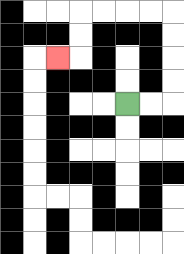{'start': '[5, 4]', 'end': '[2, 2]', 'path_directions': 'R,R,U,U,U,U,L,L,L,L,D,D,L', 'path_coordinates': '[[5, 4], [6, 4], [7, 4], [7, 3], [7, 2], [7, 1], [7, 0], [6, 0], [5, 0], [4, 0], [3, 0], [3, 1], [3, 2], [2, 2]]'}